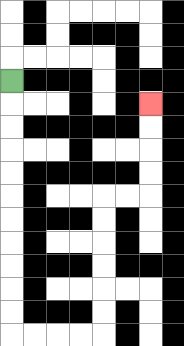{'start': '[0, 3]', 'end': '[6, 4]', 'path_directions': 'D,D,D,D,D,D,D,D,D,D,D,R,R,R,R,U,U,U,U,U,U,R,R,U,U,U,U', 'path_coordinates': '[[0, 3], [0, 4], [0, 5], [0, 6], [0, 7], [0, 8], [0, 9], [0, 10], [0, 11], [0, 12], [0, 13], [0, 14], [1, 14], [2, 14], [3, 14], [4, 14], [4, 13], [4, 12], [4, 11], [4, 10], [4, 9], [4, 8], [5, 8], [6, 8], [6, 7], [6, 6], [6, 5], [6, 4]]'}